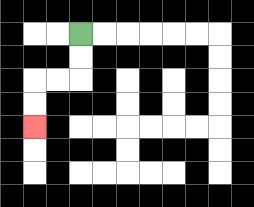{'start': '[3, 1]', 'end': '[1, 5]', 'path_directions': 'D,D,L,L,D,D', 'path_coordinates': '[[3, 1], [3, 2], [3, 3], [2, 3], [1, 3], [1, 4], [1, 5]]'}